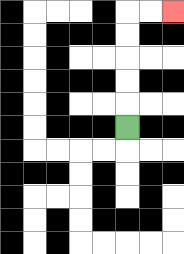{'start': '[5, 5]', 'end': '[7, 0]', 'path_directions': 'U,U,U,U,U,R,R', 'path_coordinates': '[[5, 5], [5, 4], [5, 3], [5, 2], [5, 1], [5, 0], [6, 0], [7, 0]]'}